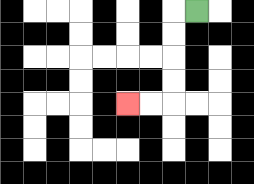{'start': '[8, 0]', 'end': '[5, 4]', 'path_directions': 'L,D,D,D,D,L,L', 'path_coordinates': '[[8, 0], [7, 0], [7, 1], [7, 2], [7, 3], [7, 4], [6, 4], [5, 4]]'}